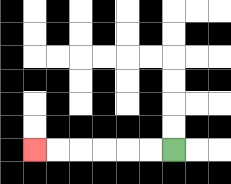{'start': '[7, 6]', 'end': '[1, 6]', 'path_directions': 'L,L,L,L,L,L', 'path_coordinates': '[[7, 6], [6, 6], [5, 6], [4, 6], [3, 6], [2, 6], [1, 6]]'}